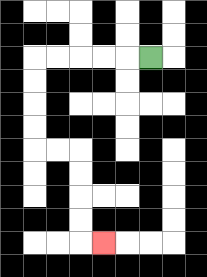{'start': '[6, 2]', 'end': '[4, 10]', 'path_directions': 'L,L,L,L,L,D,D,D,D,R,R,D,D,D,D,R', 'path_coordinates': '[[6, 2], [5, 2], [4, 2], [3, 2], [2, 2], [1, 2], [1, 3], [1, 4], [1, 5], [1, 6], [2, 6], [3, 6], [3, 7], [3, 8], [3, 9], [3, 10], [4, 10]]'}